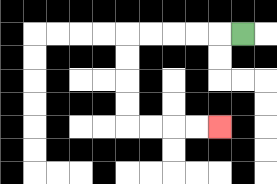{'start': '[10, 1]', 'end': '[9, 5]', 'path_directions': 'L,L,L,L,L,D,D,D,D,R,R,R,R', 'path_coordinates': '[[10, 1], [9, 1], [8, 1], [7, 1], [6, 1], [5, 1], [5, 2], [5, 3], [5, 4], [5, 5], [6, 5], [7, 5], [8, 5], [9, 5]]'}